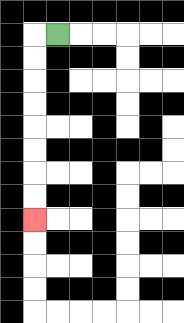{'start': '[2, 1]', 'end': '[1, 9]', 'path_directions': 'L,D,D,D,D,D,D,D,D', 'path_coordinates': '[[2, 1], [1, 1], [1, 2], [1, 3], [1, 4], [1, 5], [1, 6], [1, 7], [1, 8], [1, 9]]'}